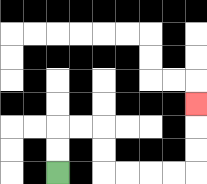{'start': '[2, 7]', 'end': '[8, 4]', 'path_directions': 'U,U,R,R,D,D,R,R,R,R,U,U,U', 'path_coordinates': '[[2, 7], [2, 6], [2, 5], [3, 5], [4, 5], [4, 6], [4, 7], [5, 7], [6, 7], [7, 7], [8, 7], [8, 6], [8, 5], [8, 4]]'}